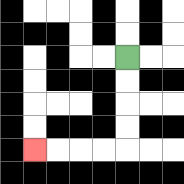{'start': '[5, 2]', 'end': '[1, 6]', 'path_directions': 'D,D,D,D,L,L,L,L', 'path_coordinates': '[[5, 2], [5, 3], [5, 4], [5, 5], [5, 6], [4, 6], [3, 6], [2, 6], [1, 6]]'}